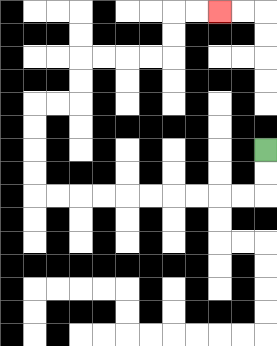{'start': '[11, 6]', 'end': '[9, 0]', 'path_directions': 'D,D,L,L,L,L,L,L,L,L,L,L,U,U,U,U,R,R,U,U,R,R,R,R,U,U,R,R', 'path_coordinates': '[[11, 6], [11, 7], [11, 8], [10, 8], [9, 8], [8, 8], [7, 8], [6, 8], [5, 8], [4, 8], [3, 8], [2, 8], [1, 8], [1, 7], [1, 6], [1, 5], [1, 4], [2, 4], [3, 4], [3, 3], [3, 2], [4, 2], [5, 2], [6, 2], [7, 2], [7, 1], [7, 0], [8, 0], [9, 0]]'}